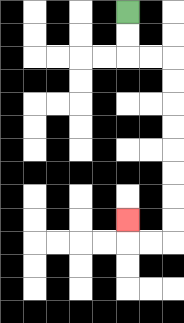{'start': '[5, 0]', 'end': '[5, 9]', 'path_directions': 'D,D,R,R,D,D,D,D,D,D,D,D,L,L,U', 'path_coordinates': '[[5, 0], [5, 1], [5, 2], [6, 2], [7, 2], [7, 3], [7, 4], [7, 5], [7, 6], [7, 7], [7, 8], [7, 9], [7, 10], [6, 10], [5, 10], [5, 9]]'}